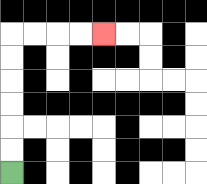{'start': '[0, 7]', 'end': '[4, 1]', 'path_directions': 'U,U,U,U,U,U,R,R,R,R', 'path_coordinates': '[[0, 7], [0, 6], [0, 5], [0, 4], [0, 3], [0, 2], [0, 1], [1, 1], [2, 1], [3, 1], [4, 1]]'}